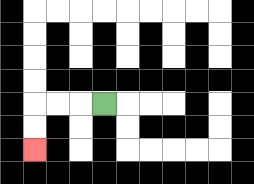{'start': '[4, 4]', 'end': '[1, 6]', 'path_directions': 'L,L,L,D,D', 'path_coordinates': '[[4, 4], [3, 4], [2, 4], [1, 4], [1, 5], [1, 6]]'}